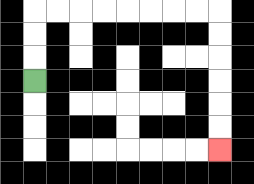{'start': '[1, 3]', 'end': '[9, 6]', 'path_directions': 'U,U,U,R,R,R,R,R,R,R,R,D,D,D,D,D,D', 'path_coordinates': '[[1, 3], [1, 2], [1, 1], [1, 0], [2, 0], [3, 0], [4, 0], [5, 0], [6, 0], [7, 0], [8, 0], [9, 0], [9, 1], [9, 2], [9, 3], [9, 4], [9, 5], [9, 6]]'}